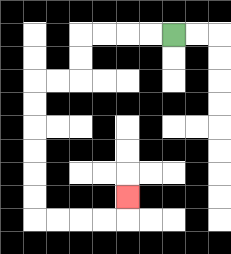{'start': '[7, 1]', 'end': '[5, 8]', 'path_directions': 'L,L,L,L,D,D,L,L,D,D,D,D,D,D,R,R,R,R,U', 'path_coordinates': '[[7, 1], [6, 1], [5, 1], [4, 1], [3, 1], [3, 2], [3, 3], [2, 3], [1, 3], [1, 4], [1, 5], [1, 6], [1, 7], [1, 8], [1, 9], [2, 9], [3, 9], [4, 9], [5, 9], [5, 8]]'}